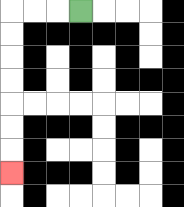{'start': '[3, 0]', 'end': '[0, 7]', 'path_directions': 'L,L,L,D,D,D,D,D,D,D', 'path_coordinates': '[[3, 0], [2, 0], [1, 0], [0, 0], [0, 1], [0, 2], [0, 3], [0, 4], [0, 5], [0, 6], [0, 7]]'}